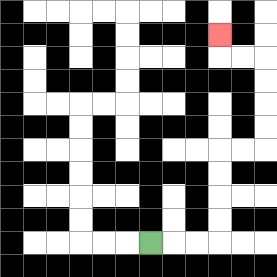{'start': '[6, 10]', 'end': '[9, 1]', 'path_directions': 'R,R,R,U,U,U,U,R,R,U,U,U,U,L,L,U', 'path_coordinates': '[[6, 10], [7, 10], [8, 10], [9, 10], [9, 9], [9, 8], [9, 7], [9, 6], [10, 6], [11, 6], [11, 5], [11, 4], [11, 3], [11, 2], [10, 2], [9, 2], [9, 1]]'}